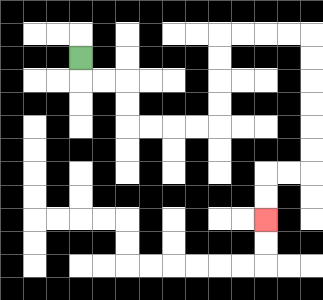{'start': '[3, 2]', 'end': '[11, 9]', 'path_directions': 'D,R,R,D,D,R,R,R,R,U,U,U,U,R,R,R,R,D,D,D,D,D,D,L,L,D,D', 'path_coordinates': '[[3, 2], [3, 3], [4, 3], [5, 3], [5, 4], [5, 5], [6, 5], [7, 5], [8, 5], [9, 5], [9, 4], [9, 3], [9, 2], [9, 1], [10, 1], [11, 1], [12, 1], [13, 1], [13, 2], [13, 3], [13, 4], [13, 5], [13, 6], [13, 7], [12, 7], [11, 7], [11, 8], [11, 9]]'}